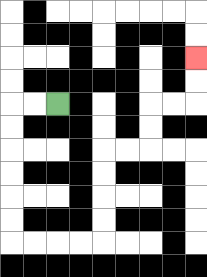{'start': '[2, 4]', 'end': '[8, 2]', 'path_directions': 'L,L,D,D,D,D,D,D,R,R,R,R,U,U,U,U,R,R,U,U,R,R,U,U', 'path_coordinates': '[[2, 4], [1, 4], [0, 4], [0, 5], [0, 6], [0, 7], [0, 8], [0, 9], [0, 10], [1, 10], [2, 10], [3, 10], [4, 10], [4, 9], [4, 8], [4, 7], [4, 6], [5, 6], [6, 6], [6, 5], [6, 4], [7, 4], [8, 4], [8, 3], [8, 2]]'}